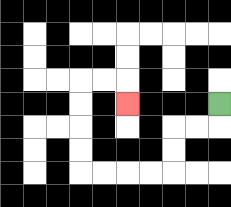{'start': '[9, 4]', 'end': '[5, 4]', 'path_directions': 'D,L,L,D,D,L,L,L,L,U,U,U,U,R,R,D', 'path_coordinates': '[[9, 4], [9, 5], [8, 5], [7, 5], [7, 6], [7, 7], [6, 7], [5, 7], [4, 7], [3, 7], [3, 6], [3, 5], [3, 4], [3, 3], [4, 3], [5, 3], [5, 4]]'}